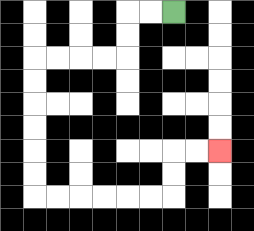{'start': '[7, 0]', 'end': '[9, 6]', 'path_directions': 'L,L,D,D,L,L,L,L,D,D,D,D,D,D,R,R,R,R,R,R,U,U,R,R', 'path_coordinates': '[[7, 0], [6, 0], [5, 0], [5, 1], [5, 2], [4, 2], [3, 2], [2, 2], [1, 2], [1, 3], [1, 4], [1, 5], [1, 6], [1, 7], [1, 8], [2, 8], [3, 8], [4, 8], [5, 8], [6, 8], [7, 8], [7, 7], [7, 6], [8, 6], [9, 6]]'}